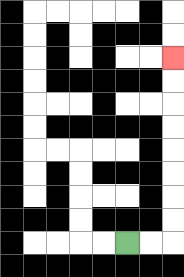{'start': '[5, 10]', 'end': '[7, 2]', 'path_directions': 'R,R,U,U,U,U,U,U,U,U', 'path_coordinates': '[[5, 10], [6, 10], [7, 10], [7, 9], [7, 8], [7, 7], [7, 6], [7, 5], [7, 4], [7, 3], [7, 2]]'}